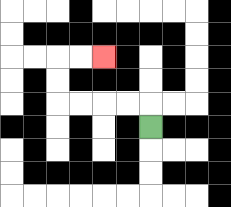{'start': '[6, 5]', 'end': '[4, 2]', 'path_directions': 'U,L,L,L,L,U,U,R,R', 'path_coordinates': '[[6, 5], [6, 4], [5, 4], [4, 4], [3, 4], [2, 4], [2, 3], [2, 2], [3, 2], [4, 2]]'}